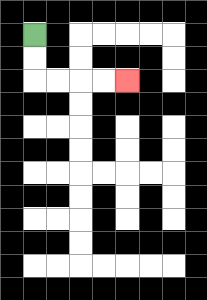{'start': '[1, 1]', 'end': '[5, 3]', 'path_directions': 'D,D,R,R,R,R', 'path_coordinates': '[[1, 1], [1, 2], [1, 3], [2, 3], [3, 3], [4, 3], [5, 3]]'}